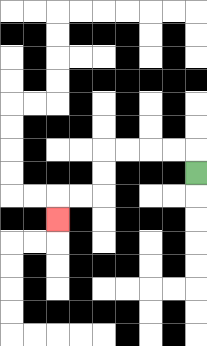{'start': '[8, 7]', 'end': '[2, 9]', 'path_directions': 'U,L,L,L,L,D,D,L,L,D', 'path_coordinates': '[[8, 7], [8, 6], [7, 6], [6, 6], [5, 6], [4, 6], [4, 7], [4, 8], [3, 8], [2, 8], [2, 9]]'}